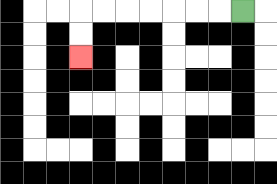{'start': '[10, 0]', 'end': '[3, 2]', 'path_directions': 'L,L,L,L,L,L,L,D,D', 'path_coordinates': '[[10, 0], [9, 0], [8, 0], [7, 0], [6, 0], [5, 0], [4, 0], [3, 0], [3, 1], [3, 2]]'}